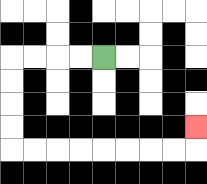{'start': '[4, 2]', 'end': '[8, 5]', 'path_directions': 'L,L,L,L,D,D,D,D,R,R,R,R,R,R,R,R,U', 'path_coordinates': '[[4, 2], [3, 2], [2, 2], [1, 2], [0, 2], [0, 3], [0, 4], [0, 5], [0, 6], [1, 6], [2, 6], [3, 6], [4, 6], [5, 6], [6, 6], [7, 6], [8, 6], [8, 5]]'}